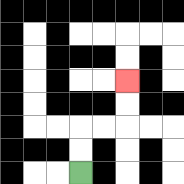{'start': '[3, 7]', 'end': '[5, 3]', 'path_directions': 'U,U,R,R,U,U', 'path_coordinates': '[[3, 7], [3, 6], [3, 5], [4, 5], [5, 5], [5, 4], [5, 3]]'}